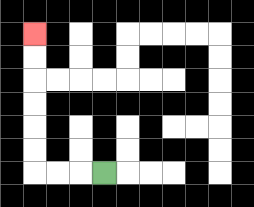{'start': '[4, 7]', 'end': '[1, 1]', 'path_directions': 'L,L,L,U,U,U,U,U,U', 'path_coordinates': '[[4, 7], [3, 7], [2, 7], [1, 7], [1, 6], [1, 5], [1, 4], [1, 3], [1, 2], [1, 1]]'}